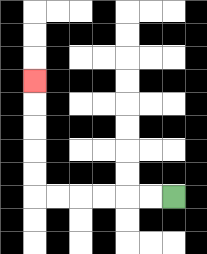{'start': '[7, 8]', 'end': '[1, 3]', 'path_directions': 'L,L,L,L,L,L,U,U,U,U,U', 'path_coordinates': '[[7, 8], [6, 8], [5, 8], [4, 8], [3, 8], [2, 8], [1, 8], [1, 7], [1, 6], [1, 5], [1, 4], [1, 3]]'}